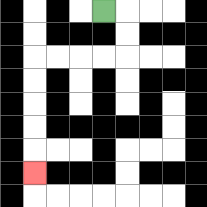{'start': '[4, 0]', 'end': '[1, 7]', 'path_directions': 'R,D,D,L,L,L,L,D,D,D,D,D', 'path_coordinates': '[[4, 0], [5, 0], [5, 1], [5, 2], [4, 2], [3, 2], [2, 2], [1, 2], [1, 3], [1, 4], [1, 5], [1, 6], [1, 7]]'}